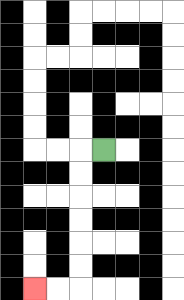{'start': '[4, 6]', 'end': '[1, 12]', 'path_directions': 'L,D,D,D,D,D,D,L,L', 'path_coordinates': '[[4, 6], [3, 6], [3, 7], [3, 8], [3, 9], [3, 10], [3, 11], [3, 12], [2, 12], [1, 12]]'}